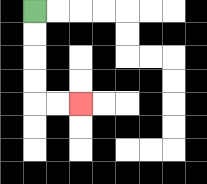{'start': '[1, 0]', 'end': '[3, 4]', 'path_directions': 'D,D,D,D,R,R', 'path_coordinates': '[[1, 0], [1, 1], [1, 2], [1, 3], [1, 4], [2, 4], [3, 4]]'}